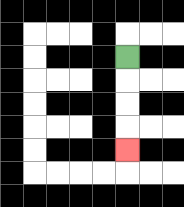{'start': '[5, 2]', 'end': '[5, 6]', 'path_directions': 'D,D,D,D', 'path_coordinates': '[[5, 2], [5, 3], [5, 4], [5, 5], [5, 6]]'}